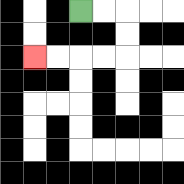{'start': '[3, 0]', 'end': '[1, 2]', 'path_directions': 'R,R,D,D,L,L,L,L', 'path_coordinates': '[[3, 0], [4, 0], [5, 0], [5, 1], [5, 2], [4, 2], [3, 2], [2, 2], [1, 2]]'}